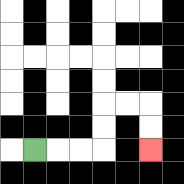{'start': '[1, 6]', 'end': '[6, 6]', 'path_directions': 'R,R,R,U,U,R,R,D,D', 'path_coordinates': '[[1, 6], [2, 6], [3, 6], [4, 6], [4, 5], [4, 4], [5, 4], [6, 4], [6, 5], [6, 6]]'}